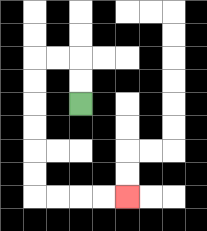{'start': '[3, 4]', 'end': '[5, 8]', 'path_directions': 'U,U,L,L,D,D,D,D,D,D,R,R,R,R', 'path_coordinates': '[[3, 4], [3, 3], [3, 2], [2, 2], [1, 2], [1, 3], [1, 4], [1, 5], [1, 6], [1, 7], [1, 8], [2, 8], [3, 8], [4, 8], [5, 8]]'}